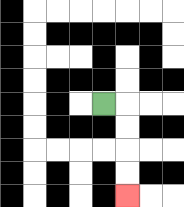{'start': '[4, 4]', 'end': '[5, 8]', 'path_directions': 'R,D,D,D,D', 'path_coordinates': '[[4, 4], [5, 4], [5, 5], [5, 6], [5, 7], [5, 8]]'}